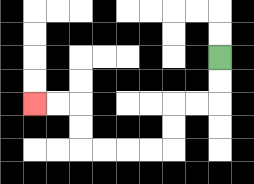{'start': '[9, 2]', 'end': '[1, 4]', 'path_directions': 'D,D,L,L,D,D,L,L,L,L,U,U,L,L', 'path_coordinates': '[[9, 2], [9, 3], [9, 4], [8, 4], [7, 4], [7, 5], [7, 6], [6, 6], [5, 6], [4, 6], [3, 6], [3, 5], [3, 4], [2, 4], [1, 4]]'}